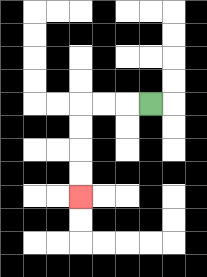{'start': '[6, 4]', 'end': '[3, 8]', 'path_directions': 'L,L,L,D,D,D,D', 'path_coordinates': '[[6, 4], [5, 4], [4, 4], [3, 4], [3, 5], [3, 6], [3, 7], [3, 8]]'}